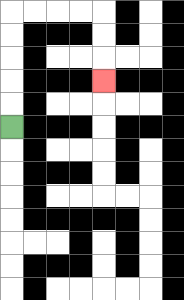{'start': '[0, 5]', 'end': '[4, 3]', 'path_directions': 'U,U,U,U,U,R,R,R,R,D,D,D', 'path_coordinates': '[[0, 5], [0, 4], [0, 3], [0, 2], [0, 1], [0, 0], [1, 0], [2, 0], [3, 0], [4, 0], [4, 1], [4, 2], [4, 3]]'}